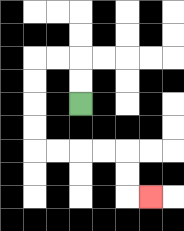{'start': '[3, 4]', 'end': '[6, 8]', 'path_directions': 'U,U,L,L,D,D,D,D,R,R,R,R,D,D,R', 'path_coordinates': '[[3, 4], [3, 3], [3, 2], [2, 2], [1, 2], [1, 3], [1, 4], [1, 5], [1, 6], [2, 6], [3, 6], [4, 6], [5, 6], [5, 7], [5, 8], [6, 8]]'}